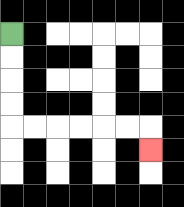{'start': '[0, 1]', 'end': '[6, 6]', 'path_directions': 'D,D,D,D,R,R,R,R,R,R,D', 'path_coordinates': '[[0, 1], [0, 2], [0, 3], [0, 4], [0, 5], [1, 5], [2, 5], [3, 5], [4, 5], [5, 5], [6, 5], [6, 6]]'}